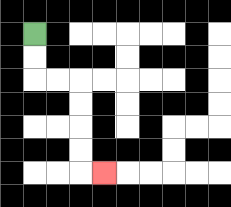{'start': '[1, 1]', 'end': '[4, 7]', 'path_directions': 'D,D,R,R,D,D,D,D,R', 'path_coordinates': '[[1, 1], [1, 2], [1, 3], [2, 3], [3, 3], [3, 4], [3, 5], [3, 6], [3, 7], [4, 7]]'}